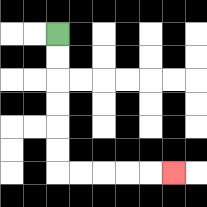{'start': '[2, 1]', 'end': '[7, 7]', 'path_directions': 'D,D,D,D,D,D,R,R,R,R,R', 'path_coordinates': '[[2, 1], [2, 2], [2, 3], [2, 4], [2, 5], [2, 6], [2, 7], [3, 7], [4, 7], [5, 7], [6, 7], [7, 7]]'}